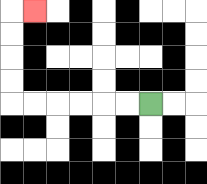{'start': '[6, 4]', 'end': '[1, 0]', 'path_directions': 'L,L,L,L,L,L,U,U,U,U,R', 'path_coordinates': '[[6, 4], [5, 4], [4, 4], [3, 4], [2, 4], [1, 4], [0, 4], [0, 3], [0, 2], [0, 1], [0, 0], [1, 0]]'}